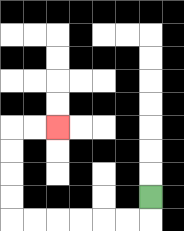{'start': '[6, 8]', 'end': '[2, 5]', 'path_directions': 'D,L,L,L,L,L,L,U,U,U,U,R,R', 'path_coordinates': '[[6, 8], [6, 9], [5, 9], [4, 9], [3, 9], [2, 9], [1, 9], [0, 9], [0, 8], [0, 7], [0, 6], [0, 5], [1, 5], [2, 5]]'}